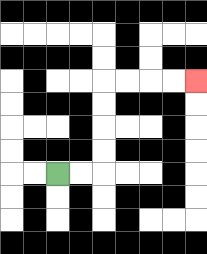{'start': '[2, 7]', 'end': '[8, 3]', 'path_directions': 'R,R,U,U,U,U,R,R,R,R', 'path_coordinates': '[[2, 7], [3, 7], [4, 7], [4, 6], [4, 5], [4, 4], [4, 3], [5, 3], [6, 3], [7, 3], [8, 3]]'}